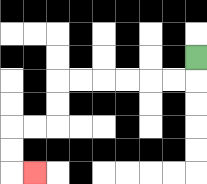{'start': '[8, 2]', 'end': '[1, 7]', 'path_directions': 'D,L,L,L,L,L,L,D,D,L,L,D,D,R', 'path_coordinates': '[[8, 2], [8, 3], [7, 3], [6, 3], [5, 3], [4, 3], [3, 3], [2, 3], [2, 4], [2, 5], [1, 5], [0, 5], [0, 6], [0, 7], [1, 7]]'}